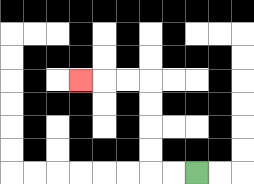{'start': '[8, 7]', 'end': '[3, 3]', 'path_directions': 'L,L,U,U,U,U,L,L,L', 'path_coordinates': '[[8, 7], [7, 7], [6, 7], [6, 6], [6, 5], [6, 4], [6, 3], [5, 3], [4, 3], [3, 3]]'}